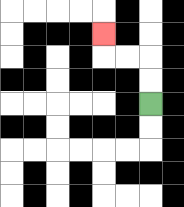{'start': '[6, 4]', 'end': '[4, 1]', 'path_directions': 'U,U,L,L,U', 'path_coordinates': '[[6, 4], [6, 3], [6, 2], [5, 2], [4, 2], [4, 1]]'}